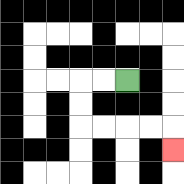{'start': '[5, 3]', 'end': '[7, 6]', 'path_directions': 'L,L,D,D,R,R,R,R,D', 'path_coordinates': '[[5, 3], [4, 3], [3, 3], [3, 4], [3, 5], [4, 5], [5, 5], [6, 5], [7, 5], [7, 6]]'}